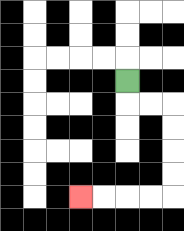{'start': '[5, 3]', 'end': '[3, 8]', 'path_directions': 'D,R,R,D,D,D,D,L,L,L,L', 'path_coordinates': '[[5, 3], [5, 4], [6, 4], [7, 4], [7, 5], [7, 6], [7, 7], [7, 8], [6, 8], [5, 8], [4, 8], [3, 8]]'}